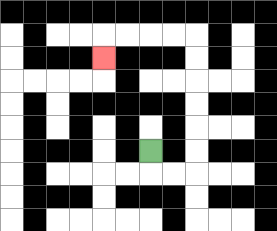{'start': '[6, 6]', 'end': '[4, 2]', 'path_directions': 'D,R,R,U,U,U,U,U,U,L,L,L,L,D', 'path_coordinates': '[[6, 6], [6, 7], [7, 7], [8, 7], [8, 6], [8, 5], [8, 4], [8, 3], [8, 2], [8, 1], [7, 1], [6, 1], [5, 1], [4, 1], [4, 2]]'}